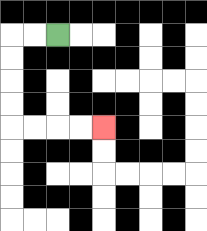{'start': '[2, 1]', 'end': '[4, 5]', 'path_directions': 'L,L,D,D,D,D,R,R,R,R', 'path_coordinates': '[[2, 1], [1, 1], [0, 1], [0, 2], [0, 3], [0, 4], [0, 5], [1, 5], [2, 5], [3, 5], [4, 5]]'}